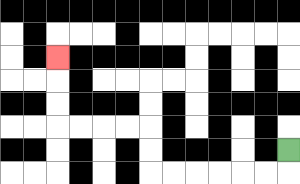{'start': '[12, 6]', 'end': '[2, 2]', 'path_directions': 'D,L,L,L,L,L,L,U,U,L,L,L,L,U,U,U', 'path_coordinates': '[[12, 6], [12, 7], [11, 7], [10, 7], [9, 7], [8, 7], [7, 7], [6, 7], [6, 6], [6, 5], [5, 5], [4, 5], [3, 5], [2, 5], [2, 4], [2, 3], [2, 2]]'}